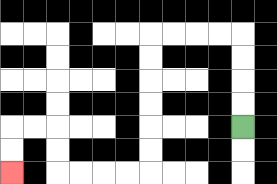{'start': '[10, 5]', 'end': '[0, 7]', 'path_directions': 'U,U,U,U,L,L,L,L,D,D,D,D,D,D,L,L,L,L,U,U,L,L,D,D', 'path_coordinates': '[[10, 5], [10, 4], [10, 3], [10, 2], [10, 1], [9, 1], [8, 1], [7, 1], [6, 1], [6, 2], [6, 3], [6, 4], [6, 5], [6, 6], [6, 7], [5, 7], [4, 7], [3, 7], [2, 7], [2, 6], [2, 5], [1, 5], [0, 5], [0, 6], [0, 7]]'}